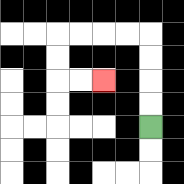{'start': '[6, 5]', 'end': '[4, 3]', 'path_directions': 'U,U,U,U,L,L,L,L,D,D,R,R', 'path_coordinates': '[[6, 5], [6, 4], [6, 3], [6, 2], [6, 1], [5, 1], [4, 1], [3, 1], [2, 1], [2, 2], [2, 3], [3, 3], [4, 3]]'}